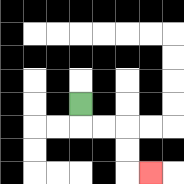{'start': '[3, 4]', 'end': '[6, 7]', 'path_directions': 'D,R,R,D,D,R', 'path_coordinates': '[[3, 4], [3, 5], [4, 5], [5, 5], [5, 6], [5, 7], [6, 7]]'}